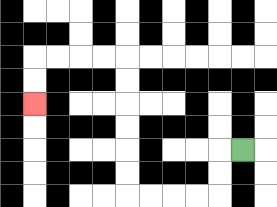{'start': '[10, 6]', 'end': '[1, 4]', 'path_directions': 'L,D,D,L,L,L,L,U,U,U,U,U,U,L,L,L,L,D,D', 'path_coordinates': '[[10, 6], [9, 6], [9, 7], [9, 8], [8, 8], [7, 8], [6, 8], [5, 8], [5, 7], [5, 6], [5, 5], [5, 4], [5, 3], [5, 2], [4, 2], [3, 2], [2, 2], [1, 2], [1, 3], [1, 4]]'}